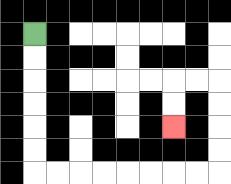{'start': '[1, 1]', 'end': '[7, 5]', 'path_directions': 'D,D,D,D,D,D,R,R,R,R,R,R,R,R,U,U,U,U,L,L,D,D', 'path_coordinates': '[[1, 1], [1, 2], [1, 3], [1, 4], [1, 5], [1, 6], [1, 7], [2, 7], [3, 7], [4, 7], [5, 7], [6, 7], [7, 7], [8, 7], [9, 7], [9, 6], [9, 5], [9, 4], [9, 3], [8, 3], [7, 3], [7, 4], [7, 5]]'}